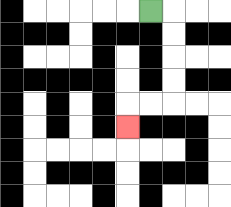{'start': '[6, 0]', 'end': '[5, 5]', 'path_directions': 'R,D,D,D,D,L,L,D', 'path_coordinates': '[[6, 0], [7, 0], [7, 1], [7, 2], [7, 3], [7, 4], [6, 4], [5, 4], [5, 5]]'}